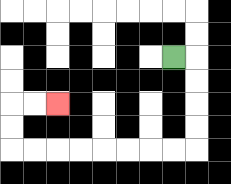{'start': '[7, 2]', 'end': '[2, 4]', 'path_directions': 'R,D,D,D,D,L,L,L,L,L,L,L,L,U,U,R,R', 'path_coordinates': '[[7, 2], [8, 2], [8, 3], [8, 4], [8, 5], [8, 6], [7, 6], [6, 6], [5, 6], [4, 6], [3, 6], [2, 6], [1, 6], [0, 6], [0, 5], [0, 4], [1, 4], [2, 4]]'}